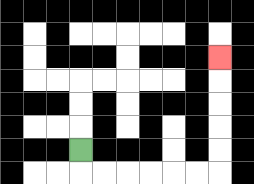{'start': '[3, 6]', 'end': '[9, 2]', 'path_directions': 'D,R,R,R,R,R,R,U,U,U,U,U', 'path_coordinates': '[[3, 6], [3, 7], [4, 7], [5, 7], [6, 7], [7, 7], [8, 7], [9, 7], [9, 6], [9, 5], [9, 4], [9, 3], [9, 2]]'}